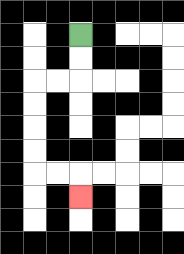{'start': '[3, 1]', 'end': '[3, 8]', 'path_directions': 'D,D,L,L,D,D,D,D,R,R,D', 'path_coordinates': '[[3, 1], [3, 2], [3, 3], [2, 3], [1, 3], [1, 4], [1, 5], [1, 6], [1, 7], [2, 7], [3, 7], [3, 8]]'}